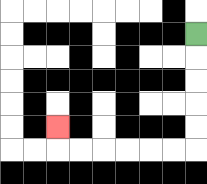{'start': '[8, 1]', 'end': '[2, 5]', 'path_directions': 'D,D,D,D,D,L,L,L,L,L,L,U', 'path_coordinates': '[[8, 1], [8, 2], [8, 3], [8, 4], [8, 5], [8, 6], [7, 6], [6, 6], [5, 6], [4, 6], [3, 6], [2, 6], [2, 5]]'}